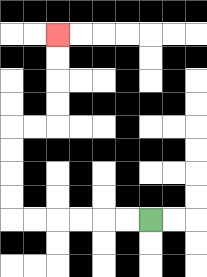{'start': '[6, 9]', 'end': '[2, 1]', 'path_directions': 'L,L,L,L,L,L,U,U,U,U,R,R,U,U,U,U', 'path_coordinates': '[[6, 9], [5, 9], [4, 9], [3, 9], [2, 9], [1, 9], [0, 9], [0, 8], [0, 7], [0, 6], [0, 5], [1, 5], [2, 5], [2, 4], [2, 3], [2, 2], [2, 1]]'}